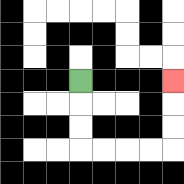{'start': '[3, 3]', 'end': '[7, 3]', 'path_directions': 'D,D,D,R,R,R,R,U,U,U', 'path_coordinates': '[[3, 3], [3, 4], [3, 5], [3, 6], [4, 6], [5, 6], [6, 6], [7, 6], [7, 5], [7, 4], [7, 3]]'}